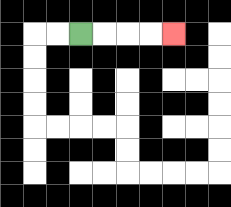{'start': '[3, 1]', 'end': '[7, 1]', 'path_directions': 'R,R,R,R', 'path_coordinates': '[[3, 1], [4, 1], [5, 1], [6, 1], [7, 1]]'}